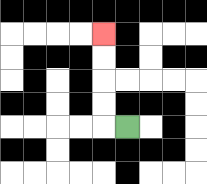{'start': '[5, 5]', 'end': '[4, 1]', 'path_directions': 'L,U,U,U,U', 'path_coordinates': '[[5, 5], [4, 5], [4, 4], [4, 3], [4, 2], [4, 1]]'}